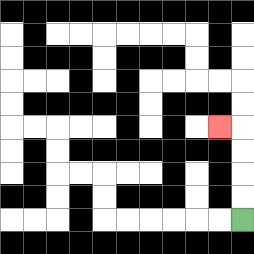{'start': '[10, 9]', 'end': '[9, 5]', 'path_directions': 'U,U,U,U,L', 'path_coordinates': '[[10, 9], [10, 8], [10, 7], [10, 6], [10, 5], [9, 5]]'}